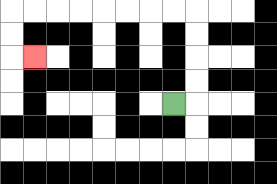{'start': '[7, 4]', 'end': '[1, 2]', 'path_directions': 'R,U,U,U,U,L,L,L,L,L,L,L,L,D,D,R', 'path_coordinates': '[[7, 4], [8, 4], [8, 3], [8, 2], [8, 1], [8, 0], [7, 0], [6, 0], [5, 0], [4, 0], [3, 0], [2, 0], [1, 0], [0, 0], [0, 1], [0, 2], [1, 2]]'}